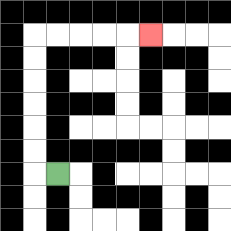{'start': '[2, 7]', 'end': '[6, 1]', 'path_directions': 'L,U,U,U,U,U,U,R,R,R,R,R', 'path_coordinates': '[[2, 7], [1, 7], [1, 6], [1, 5], [1, 4], [1, 3], [1, 2], [1, 1], [2, 1], [3, 1], [4, 1], [5, 1], [6, 1]]'}